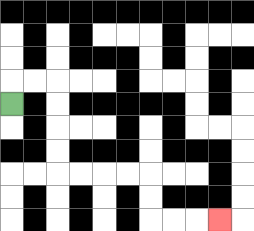{'start': '[0, 4]', 'end': '[9, 9]', 'path_directions': 'U,R,R,D,D,D,D,R,R,R,R,D,D,R,R,R', 'path_coordinates': '[[0, 4], [0, 3], [1, 3], [2, 3], [2, 4], [2, 5], [2, 6], [2, 7], [3, 7], [4, 7], [5, 7], [6, 7], [6, 8], [6, 9], [7, 9], [8, 9], [9, 9]]'}